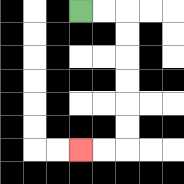{'start': '[3, 0]', 'end': '[3, 6]', 'path_directions': 'R,R,D,D,D,D,D,D,L,L', 'path_coordinates': '[[3, 0], [4, 0], [5, 0], [5, 1], [5, 2], [5, 3], [5, 4], [5, 5], [5, 6], [4, 6], [3, 6]]'}